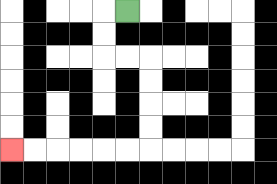{'start': '[5, 0]', 'end': '[0, 6]', 'path_directions': 'L,D,D,R,R,D,D,D,D,L,L,L,L,L,L', 'path_coordinates': '[[5, 0], [4, 0], [4, 1], [4, 2], [5, 2], [6, 2], [6, 3], [6, 4], [6, 5], [6, 6], [5, 6], [4, 6], [3, 6], [2, 6], [1, 6], [0, 6]]'}